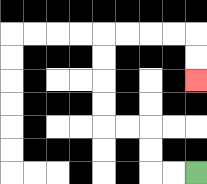{'start': '[8, 7]', 'end': '[8, 3]', 'path_directions': 'L,L,U,U,L,L,U,U,U,U,R,R,R,R,D,D', 'path_coordinates': '[[8, 7], [7, 7], [6, 7], [6, 6], [6, 5], [5, 5], [4, 5], [4, 4], [4, 3], [4, 2], [4, 1], [5, 1], [6, 1], [7, 1], [8, 1], [8, 2], [8, 3]]'}